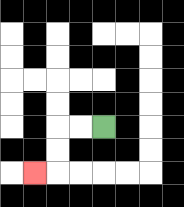{'start': '[4, 5]', 'end': '[1, 7]', 'path_directions': 'L,L,D,D,L', 'path_coordinates': '[[4, 5], [3, 5], [2, 5], [2, 6], [2, 7], [1, 7]]'}